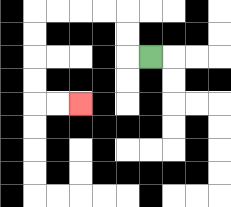{'start': '[6, 2]', 'end': '[3, 4]', 'path_directions': 'L,U,U,L,L,L,L,D,D,D,D,R,R', 'path_coordinates': '[[6, 2], [5, 2], [5, 1], [5, 0], [4, 0], [3, 0], [2, 0], [1, 0], [1, 1], [1, 2], [1, 3], [1, 4], [2, 4], [3, 4]]'}